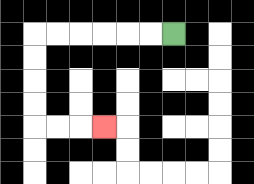{'start': '[7, 1]', 'end': '[4, 5]', 'path_directions': 'L,L,L,L,L,L,D,D,D,D,R,R,R', 'path_coordinates': '[[7, 1], [6, 1], [5, 1], [4, 1], [3, 1], [2, 1], [1, 1], [1, 2], [1, 3], [1, 4], [1, 5], [2, 5], [3, 5], [4, 5]]'}